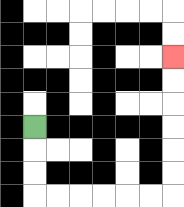{'start': '[1, 5]', 'end': '[7, 2]', 'path_directions': 'D,D,D,R,R,R,R,R,R,U,U,U,U,U,U', 'path_coordinates': '[[1, 5], [1, 6], [1, 7], [1, 8], [2, 8], [3, 8], [4, 8], [5, 8], [6, 8], [7, 8], [7, 7], [7, 6], [7, 5], [7, 4], [7, 3], [7, 2]]'}